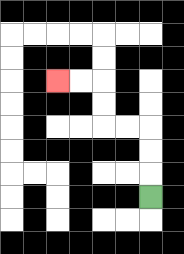{'start': '[6, 8]', 'end': '[2, 3]', 'path_directions': 'U,U,U,L,L,U,U,L,L', 'path_coordinates': '[[6, 8], [6, 7], [6, 6], [6, 5], [5, 5], [4, 5], [4, 4], [4, 3], [3, 3], [2, 3]]'}